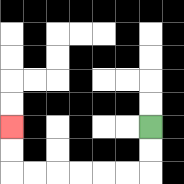{'start': '[6, 5]', 'end': '[0, 5]', 'path_directions': 'D,D,L,L,L,L,L,L,U,U', 'path_coordinates': '[[6, 5], [6, 6], [6, 7], [5, 7], [4, 7], [3, 7], [2, 7], [1, 7], [0, 7], [0, 6], [0, 5]]'}